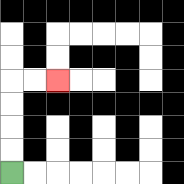{'start': '[0, 7]', 'end': '[2, 3]', 'path_directions': 'U,U,U,U,R,R', 'path_coordinates': '[[0, 7], [0, 6], [0, 5], [0, 4], [0, 3], [1, 3], [2, 3]]'}